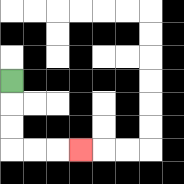{'start': '[0, 3]', 'end': '[3, 6]', 'path_directions': 'D,D,D,R,R,R', 'path_coordinates': '[[0, 3], [0, 4], [0, 5], [0, 6], [1, 6], [2, 6], [3, 6]]'}